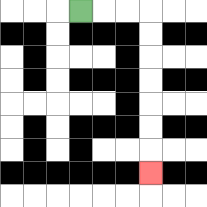{'start': '[3, 0]', 'end': '[6, 7]', 'path_directions': 'R,R,R,D,D,D,D,D,D,D', 'path_coordinates': '[[3, 0], [4, 0], [5, 0], [6, 0], [6, 1], [6, 2], [6, 3], [6, 4], [6, 5], [6, 6], [6, 7]]'}